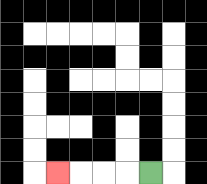{'start': '[6, 7]', 'end': '[2, 7]', 'path_directions': 'L,L,L,L', 'path_coordinates': '[[6, 7], [5, 7], [4, 7], [3, 7], [2, 7]]'}